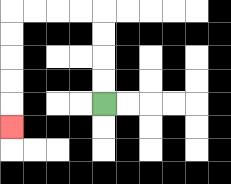{'start': '[4, 4]', 'end': '[0, 5]', 'path_directions': 'U,U,U,U,L,L,L,L,D,D,D,D,D', 'path_coordinates': '[[4, 4], [4, 3], [4, 2], [4, 1], [4, 0], [3, 0], [2, 0], [1, 0], [0, 0], [0, 1], [0, 2], [0, 3], [0, 4], [0, 5]]'}